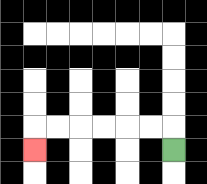{'start': '[7, 6]', 'end': '[1, 6]', 'path_directions': 'U,L,L,L,L,L,L,D', 'path_coordinates': '[[7, 6], [7, 5], [6, 5], [5, 5], [4, 5], [3, 5], [2, 5], [1, 5], [1, 6]]'}